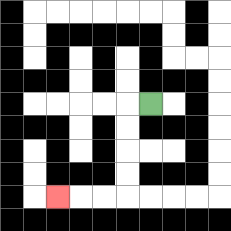{'start': '[6, 4]', 'end': '[2, 8]', 'path_directions': 'L,D,D,D,D,L,L,L', 'path_coordinates': '[[6, 4], [5, 4], [5, 5], [5, 6], [5, 7], [5, 8], [4, 8], [3, 8], [2, 8]]'}